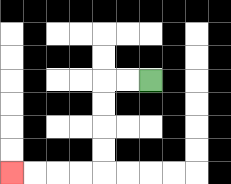{'start': '[6, 3]', 'end': '[0, 7]', 'path_directions': 'L,L,D,D,D,D,L,L,L,L', 'path_coordinates': '[[6, 3], [5, 3], [4, 3], [4, 4], [4, 5], [4, 6], [4, 7], [3, 7], [2, 7], [1, 7], [0, 7]]'}